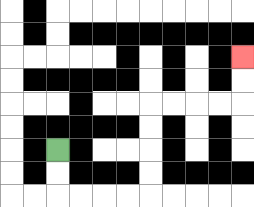{'start': '[2, 6]', 'end': '[10, 2]', 'path_directions': 'D,D,R,R,R,R,U,U,U,U,R,R,R,R,U,U', 'path_coordinates': '[[2, 6], [2, 7], [2, 8], [3, 8], [4, 8], [5, 8], [6, 8], [6, 7], [6, 6], [6, 5], [6, 4], [7, 4], [8, 4], [9, 4], [10, 4], [10, 3], [10, 2]]'}